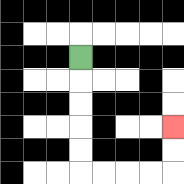{'start': '[3, 2]', 'end': '[7, 5]', 'path_directions': 'D,D,D,D,D,R,R,R,R,U,U', 'path_coordinates': '[[3, 2], [3, 3], [3, 4], [3, 5], [3, 6], [3, 7], [4, 7], [5, 7], [6, 7], [7, 7], [7, 6], [7, 5]]'}